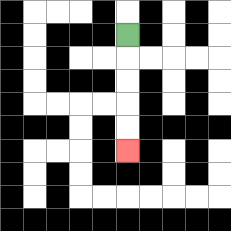{'start': '[5, 1]', 'end': '[5, 6]', 'path_directions': 'D,D,D,D,D', 'path_coordinates': '[[5, 1], [5, 2], [5, 3], [5, 4], [5, 5], [5, 6]]'}